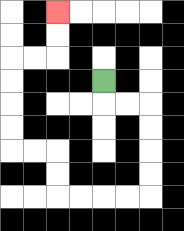{'start': '[4, 3]', 'end': '[2, 0]', 'path_directions': 'D,R,R,D,D,D,D,L,L,L,L,U,U,L,L,U,U,U,U,R,R,U,U', 'path_coordinates': '[[4, 3], [4, 4], [5, 4], [6, 4], [6, 5], [6, 6], [6, 7], [6, 8], [5, 8], [4, 8], [3, 8], [2, 8], [2, 7], [2, 6], [1, 6], [0, 6], [0, 5], [0, 4], [0, 3], [0, 2], [1, 2], [2, 2], [2, 1], [2, 0]]'}